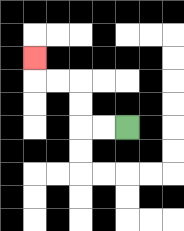{'start': '[5, 5]', 'end': '[1, 2]', 'path_directions': 'L,L,U,U,L,L,U', 'path_coordinates': '[[5, 5], [4, 5], [3, 5], [3, 4], [3, 3], [2, 3], [1, 3], [1, 2]]'}